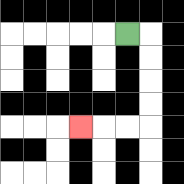{'start': '[5, 1]', 'end': '[3, 5]', 'path_directions': 'R,D,D,D,D,L,L,L', 'path_coordinates': '[[5, 1], [6, 1], [6, 2], [6, 3], [6, 4], [6, 5], [5, 5], [4, 5], [3, 5]]'}